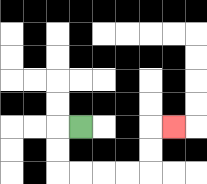{'start': '[3, 5]', 'end': '[7, 5]', 'path_directions': 'L,D,D,R,R,R,R,U,U,R', 'path_coordinates': '[[3, 5], [2, 5], [2, 6], [2, 7], [3, 7], [4, 7], [5, 7], [6, 7], [6, 6], [6, 5], [7, 5]]'}